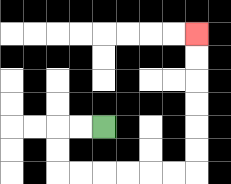{'start': '[4, 5]', 'end': '[8, 1]', 'path_directions': 'L,L,D,D,R,R,R,R,R,R,U,U,U,U,U,U', 'path_coordinates': '[[4, 5], [3, 5], [2, 5], [2, 6], [2, 7], [3, 7], [4, 7], [5, 7], [6, 7], [7, 7], [8, 7], [8, 6], [8, 5], [8, 4], [8, 3], [8, 2], [8, 1]]'}